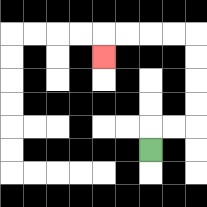{'start': '[6, 6]', 'end': '[4, 2]', 'path_directions': 'U,R,R,U,U,U,U,L,L,L,L,D', 'path_coordinates': '[[6, 6], [6, 5], [7, 5], [8, 5], [8, 4], [8, 3], [8, 2], [8, 1], [7, 1], [6, 1], [5, 1], [4, 1], [4, 2]]'}